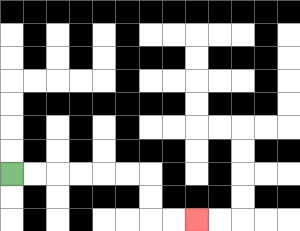{'start': '[0, 7]', 'end': '[8, 9]', 'path_directions': 'R,R,R,R,R,R,D,D,R,R', 'path_coordinates': '[[0, 7], [1, 7], [2, 7], [3, 7], [4, 7], [5, 7], [6, 7], [6, 8], [6, 9], [7, 9], [8, 9]]'}